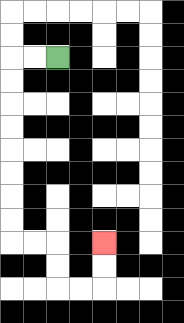{'start': '[2, 2]', 'end': '[4, 10]', 'path_directions': 'L,L,D,D,D,D,D,D,D,D,R,R,D,D,R,R,U,U', 'path_coordinates': '[[2, 2], [1, 2], [0, 2], [0, 3], [0, 4], [0, 5], [0, 6], [0, 7], [0, 8], [0, 9], [0, 10], [1, 10], [2, 10], [2, 11], [2, 12], [3, 12], [4, 12], [4, 11], [4, 10]]'}